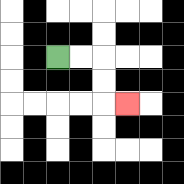{'start': '[2, 2]', 'end': '[5, 4]', 'path_directions': 'R,R,D,D,R', 'path_coordinates': '[[2, 2], [3, 2], [4, 2], [4, 3], [4, 4], [5, 4]]'}